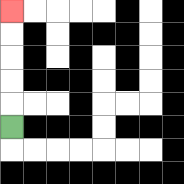{'start': '[0, 5]', 'end': '[0, 0]', 'path_directions': 'U,U,U,U,U', 'path_coordinates': '[[0, 5], [0, 4], [0, 3], [0, 2], [0, 1], [0, 0]]'}